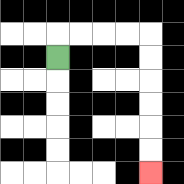{'start': '[2, 2]', 'end': '[6, 7]', 'path_directions': 'U,R,R,R,R,D,D,D,D,D,D', 'path_coordinates': '[[2, 2], [2, 1], [3, 1], [4, 1], [5, 1], [6, 1], [6, 2], [6, 3], [6, 4], [6, 5], [6, 6], [6, 7]]'}